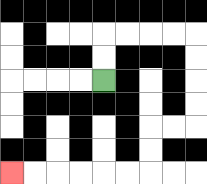{'start': '[4, 3]', 'end': '[0, 7]', 'path_directions': 'U,U,R,R,R,R,D,D,D,D,L,L,D,D,L,L,L,L,L,L', 'path_coordinates': '[[4, 3], [4, 2], [4, 1], [5, 1], [6, 1], [7, 1], [8, 1], [8, 2], [8, 3], [8, 4], [8, 5], [7, 5], [6, 5], [6, 6], [6, 7], [5, 7], [4, 7], [3, 7], [2, 7], [1, 7], [0, 7]]'}